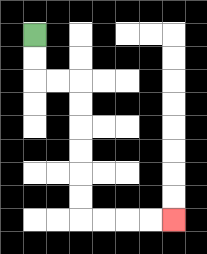{'start': '[1, 1]', 'end': '[7, 9]', 'path_directions': 'D,D,R,R,D,D,D,D,D,D,R,R,R,R', 'path_coordinates': '[[1, 1], [1, 2], [1, 3], [2, 3], [3, 3], [3, 4], [3, 5], [3, 6], [3, 7], [3, 8], [3, 9], [4, 9], [5, 9], [6, 9], [7, 9]]'}